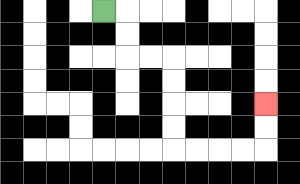{'start': '[4, 0]', 'end': '[11, 4]', 'path_directions': 'R,D,D,R,R,D,D,D,D,R,R,R,R,U,U', 'path_coordinates': '[[4, 0], [5, 0], [5, 1], [5, 2], [6, 2], [7, 2], [7, 3], [7, 4], [7, 5], [7, 6], [8, 6], [9, 6], [10, 6], [11, 6], [11, 5], [11, 4]]'}